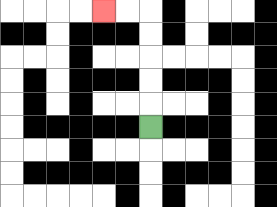{'start': '[6, 5]', 'end': '[4, 0]', 'path_directions': 'U,U,U,U,U,L,L', 'path_coordinates': '[[6, 5], [6, 4], [6, 3], [6, 2], [6, 1], [6, 0], [5, 0], [4, 0]]'}